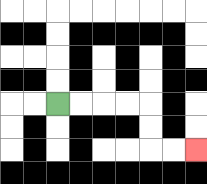{'start': '[2, 4]', 'end': '[8, 6]', 'path_directions': 'R,R,R,R,D,D,R,R', 'path_coordinates': '[[2, 4], [3, 4], [4, 4], [5, 4], [6, 4], [6, 5], [6, 6], [7, 6], [8, 6]]'}